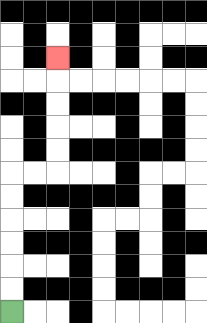{'start': '[0, 13]', 'end': '[2, 2]', 'path_directions': 'U,U,U,U,U,U,R,R,U,U,U,U,U', 'path_coordinates': '[[0, 13], [0, 12], [0, 11], [0, 10], [0, 9], [0, 8], [0, 7], [1, 7], [2, 7], [2, 6], [2, 5], [2, 4], [2, 3], [2, 2]]'}